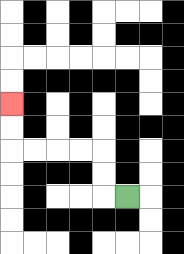{'start': '[5, 8]', 'end': '[0, 4]', 'path_directions': 'L,U,U,L,L,L,L,U,U', 'path_coordinates': '[[5, 8], [4, 8], [4, 7], [4, 6], [3, 6], [2, 6], [1, 6], [0, 6], [0, 5], [0, 4]]'}